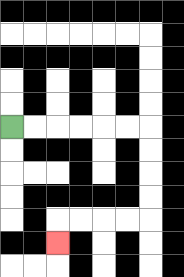{'start': '[0, 5]', 'end': '[2, 10]', 'path_directions': 'R,R,R,R,R,R,D,D,D,D,L,L,L,L,D', 'path_coordinates': '[[0, 5], [1, 5], [2, 5], [3, 5], [4, 5], [5, 5], [6, 5], [6, 6], [6, 7], [6, 8], [6, 9], [5, 9], [4, 9], [3, 9], [2, 9], [2, 10]]'}